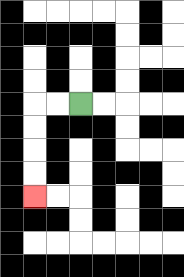{'start': '[3, 4]', 'end': '[1, 8]', 'path_directions': 'L,L,D,D,D,D', 'path_coordinates': '[[3, 4], [2, 4], [1, 4], [1, 5], [1, 6], [1, 7], [1, 8]]'}